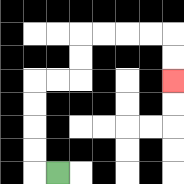{'start': '[2, 7]', 'end': '[7, 3]', 'path_directions': 'L,U,U,U,U,R,R,U,U,R,R,R,R,D,D', 'path_coordinates': '[[2, 7], [1, 7], [1, 6], [1, 5], [1, 4], [1, 3], [2, 3], [3, 3], [3, 2], [3, 1], [4, 1], [5, 1], [6, 1], [7, 1], [7, 2], [7, 3]]'}